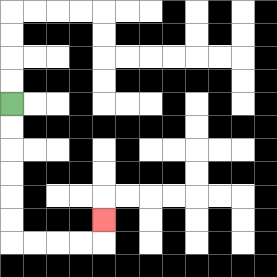{'start': '[0, 4]', 'end': '[4, 9]', 'path_directions': 'D,D,D,D,D,D,R,R,R,R,U', 'path_coordinates': '[[0, 4], [0, 5], [0, 6], [0, 7], [0, 8], [0, 9], [0, 10], [1, 10], [2, 10], [3, 10], [4, 10], [4, 9]]'}